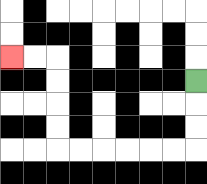{'start': '[8, 3]', 'end': '[0, 2]', 'path_directions': 'D,D,D,L,L,L,L,L,L,U,U,U,U,L,L', 'path_coordinates': '[[8, 3], [8, 4], [8, 5], [8, 6], [7, 6], [6, 6], [5, 6], [4, 6], [3, 6], [2, 6], [2, 5], [2, 4], [2, 3], [2, 2], [1, 2], [0, 2]]'}